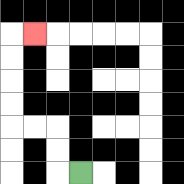{'start': '[3, 7]', 'end': '[1, 1]', 'path_directions': 'L,U,U,L,L,U,U,U,U,R', 'path_coordinates': '[[3, 7], [2, 7], [2, 6], [2, 5], [1, 5], [0, 5], [0, 4], [0, 3], [0, 2], [0, 1], [1, 1]]'}